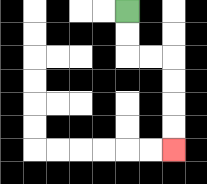{'start': '[5, 0]', 'end': '[7, 6]', 'path_directions': 'D,D,R,R,D,D,D,D', 'path_coordinates': '[[5, 0], [5, 1], [5, 2], [6, 2], [7, 2], [7, 3], [7, 4], [7, 5], [7, 6]]'}